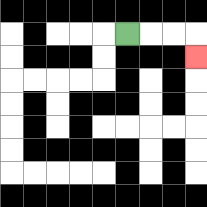{'start': '[5, 1]', 'end': '[8, 2]', 'path_directions': 'R,R,R,D', 'path_coordinates': '[[5, 1], [6, 1], [7, 1], [8, 1], [8, 2]]'}